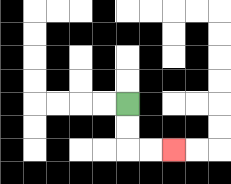{'start': '[5, 4]', 'end': '[7, 6]', 'path_directions': 'D,D,R,R', 'path_coordinates': '[[5, 4], [5, 5], [5, 6], [6, 6], [7, 6]]'}